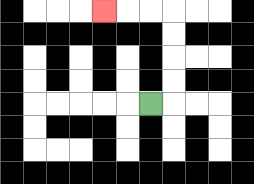{'start': '[6, 4]', 'end': '[4, 0]', 'path_directions': 'R,U,U,U,U,L,L,L', 'path_coordinates': '[[6, 4], [7, 4], [7, 3], [7, 2], [7, 1], [7, 0], [6, 0], [5, 0], [4, 0]]'}